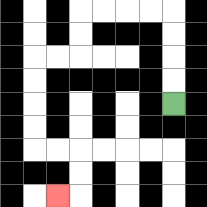{'start': '[7, 4]', 'end': '[2, 8]', 'path_directions': 'U,U,U,U,L,L,L,L,D,D,L,L,D,D,D,D,R,R,D,D,L', 'path_coordinates': '[[7, 4], [7, 3], [7, 2], [7, 1], [7, 0], [6, 0], [5, 0], [4, 0], [3, 0], [3, 1], [3, 2], [2, 2], [1, 2], [1, 3], [1, 4], [1, 5], [1, 6], [2, 6], [3, 6], [3, 7], [3, 8], [2, 8]]'}